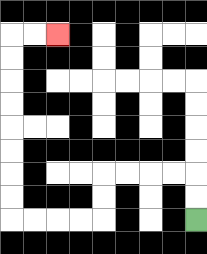{'start': '[8, 9]', 'end': '[2, 1]', 'path_directions': 'U,U,L,L,L,L,D,D,L,L,L,L,U,U,U,U,U,U,U,U,R,R', 'path_coordinates': '[[8, 9], [8, 8], [8, 7], [7, 7], [6, 7], [5, 7], [4, 7], [4, 8], [4, 9], [3, 9], [2, 9], [1, 9], [0, 9], [0, 8], [0, 7], [0, 6], [0, 5], [0, 4], [0, 3], [0, 2], [0, 1], [1, 1], [2, 1]]'}